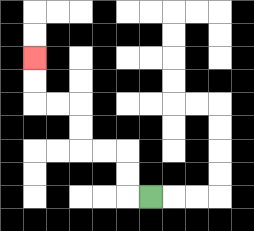{'start': '[6, 8]', 'end': '[1, 2]', 'path_directions': 'L,U,U,L,L,U,U,L,L,U,U', 'path_coordinates': '[[6, 8], [5, 8], [5, 7], [5, 6], [4, 6], [3, 6], [3, 5], [3, 4], [2, 4], [1, 4], [1, 3], [1, 2]]'}